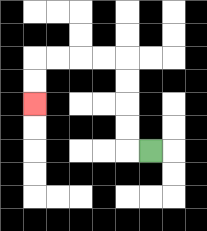{'start': '[6, 6]', 'end': '[1, 4]', 'path_directions': 'L,U,U,U,U,L,L,L,L,D,D', 'path_coordinates': '[[6, 6], [5, 6], [5, 5], [5, 4], [5, 3], [5, 2], [4, 2], [3, 2], [2, 2], [1, 2], [1, 3], [1, 4]]'}